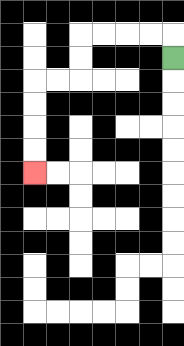{'start': '[7, 2]', 'end': '[1, 7]', 'path_directions': 'U,L,L,L,L,D,D,L,L,D,D,D,D', 'path_coordinates': '[[7, 2], [7, 1], [6, 1], [5, 1], [4, 1], [3, 1], [3, 2], [3, 3], [2, 3], [1, 3], [1, 4], [1, 5], [1, 6], [1, 7]]'}